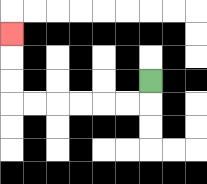{'start': '[6, 3]', 'end': '[0, 1]', 'path_directions': 'D,L,L,L,L,L,L,U,U,U', 'path_coordinates': '[[6, 3], [6, 4], [5, 4], [4, 4], [3, 4], [2, 4], [1, 4], [0, 4], [0, 3], [0, 2], [0, 1]]'}